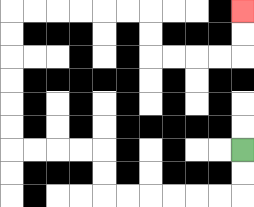{'start': '[10, 6]', 'end': '[10, 0]', 'path_directions': 'D,D,L,L,L,L,L,L,U,U,L,L,L,L,U,U,U,U,U,U,R,R,R,R,R,R,D,D,R,R,R,R,U,U', 'path_coordinates': '[[10, 6], [10, 7], [10, 8], [9, 8], [8, 8], [7, 8], [6, 8], [5, 8], [4, 8], [4, 7], [4, 6], [3, 6], [2, 6], [1, 6], [0, 6], [0, 5], [0, 4], [0, 3], [0, 2], [0, 1], [0, 0], [1, 0], [2, 0], [3, 0], [4, 0], [5, 0], [6, 0], [6, 1], [6, 2], [7, 2], [8, 2], [9, 2], [10, 2], [10, 1], [10, 0]]'}